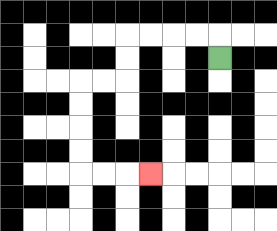{'start': '[9, 2]', 'end': '[6, 7]', 'path_directions': 'U,L,L,L,L,D,D,L,L,D,D,D,D,R,R,R', 'path_coordinates': '[[9, 2], [9, 1], [8, 1], [7, 1], [6, 1], [5, 1], [5, 2], [5, 3], [4, 3], [3, 3], [3, 4], [3, 5], [3, 6], [3, 7], [4, 7], [5, 7], [6, 7]]'}